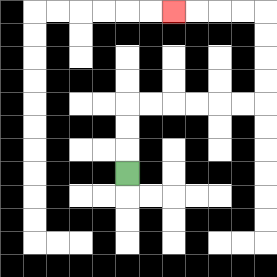{'start': '[5, 7]', 'end': '[7, 0]', 'path_directions': 'U,U,U,R,R,R,R,R,R,U,U,U,U,L,L,L,L', 'path_coordinates': '[[5, 7], [5, 6], [5, 5], [5, 4], [6, 4], [7, 4], [8, 4], [9, 4], [10, 4], [11, 4], [11, 3], [11, 2], [11, 1], [11, 0], [10, 0], [9, 0], [8, 0], [7, 0]]'}